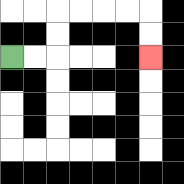{'start': '[0, 2]', 'end': '[6, 2]', 'path_directions': 'R,R,U,U,R,R,R,R,D,D', 'path_coordinates': '[[0, 2], [1, 2], [2, 2], [2, 1], [2, 0], [3, 0], [4, 0], [5, 0], [6, 0], [6, 1], [6, 2]]'}